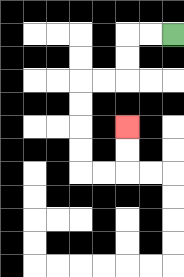{'start': '[7, 1]', 'end': '[5, 5]', 'path_directions': 'L,L,D,D,L,L,D,D,D,D,R,R,U,U', 'path_coordinates': '[[7, 1], [6, 1], [5, 1], [5, 2], [5, 3], [4, 3], [3, 3], [3, 4], [3, 5], [3, 6], [3, 7], [4, 7], [5, 7], [5, 6], [5, 5]]'}